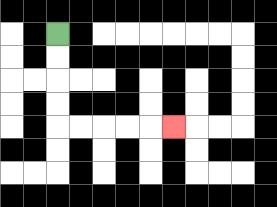{'start': '[2, 1]', 'end': '[7, 5]', 'path_directions': 'D,D,D,D,R,R,R,R,R', 'path_coordinates': '[[2, 1], [2, 2], [2, 3], [2, 4], [2, 5], [3, 5], [4, 5], [5, 5], [6, 5], [7, 5]]'}